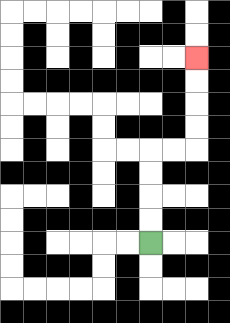{'start': '[6, 10]', 'end': '[8, 2]', 'path_directions': 'U,U,U,U,R,R,U,U,U,U', 'path_coordinates': '[[6, 10], [6, 9], [6, 8], [6, 7], [6, 6], [7, 6], [8, 6], [8, 5], [8, 4], [8, 3], [8, 2]]'}